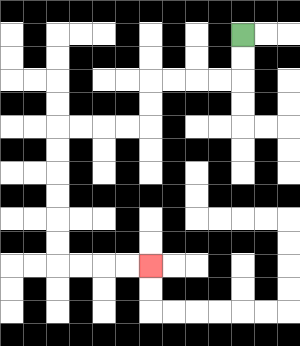{'start': '[10, 1]', 'end': '[6, 11]', 'path_directions': 'D,D,L,L,L,L,D,D,L,L,L,L,D,D,D,D,D,D,R,R,R,R', 'path_coordinates': '[[10, 1], [10, 2], [10, 3], [9, 3], [8, 3], [7, 3], [6, 3], [6, 4], [6, 5], [5, 5], [4, 5], [3, 5], [2, 5], [2, 6], [2, 7], [2, 8], [2, 9], [2, 10], [2, 11], [3, 11], [4, 11], [5, 11], [6, 11]]'}